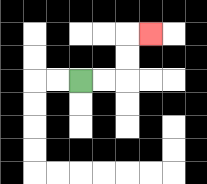{'start': '[3, 3]', 'end': '[6, 1]', 'path_directions': 'R,R,U,U,R', 'path_coordinates': '[[3, 3], [4, 3], [5, 3], [5, 2], [5, 1], [6, 1]]'}